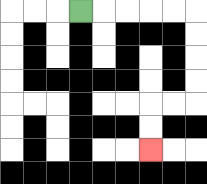{'start': '[3, 0]', 'end': '[6, 6]', 'path_directions': 'R,R,R,R,R,D,D,D,D,L,L,D,D', 'path_coordinates': '[[3, 0], [4, 0], [5, 0], [6, 0], [7, 0], [8, 0], [8, 1], [8, 2], [8, 3], [8, 4], [7, 4], [6, 4], [6, 5], [6, 6]]'}